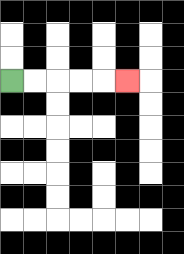{'start': '[0, 3]', 'end': '[5, 3]', 'path_directions': 'R,R,R,R,R', 'path_coordinates': '[[0, 3], [1, 3], [2, 3], [3, 3], [4, 3], [5, 3]]'}